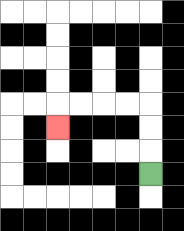{'start': '[6, 7]', 'end': '[2, 5]', 'path_directions': 'U,U,U,L,L,L,L,D', 'path_coordinates': '[[6, 7], [6, 6], [6, 5], [6, 4], [5, 4], [4, 4], [3, 4], [2, 4], [2, 5]]'}